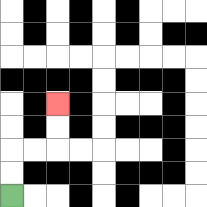{'start': '[0, 8]', 'end': '[2, 4]', 'path_directions': 'U,U,R,R,U,U', 'path_coordinates': '[[0, 8], [0, 7], [0, 6], [1, 6], [2, 6], [2, 5], [2, 4]]'}